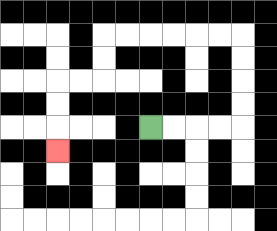{'start': '[6, 5]', 'end': '[2, 6]', 'path_directions': 'R,R,R,R,U,U,U,U,L,L,L,L,L,L,D,D,L,L,D,D,D', 'path_coordinates': '[[6, 5], [7, 5], [8, 5], [9, 5], [10, 5], [10, 4], [10, 3], [10, 2], [10, 1], [9, 1], [8, 1], [7, 1], [6, 1], [5, 1], [4, 1], [4, 2], [4, 3], [3, 3], [2, 3], [2, 4], [2, 5], [2, 6]]'}